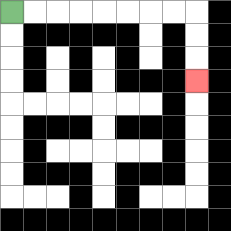{'start': '[0, 0]', 'end': '[8, 3]', 'path_directions': 'R,R,R,R,R,R,R,R,D,D,D', 'path_coordinates': '[[0, 0], [1, 0], [2, 0], [3, 0], [4, 0], [5, 0], [6, 0], [7, 0], [8, 0], [8, 1], [8, 2], [8, 3]]'}